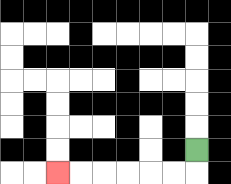{'start': '[8, 6]', 'end': '[2, 7]', 'path_directions': 'D,L,L,L,L,L,L', 'path_coordinates': '[[8, 6], [8, 7], [7, 7], [6, 7], [5, 7], [4, 7], [3, 7], [2, 7]]'}